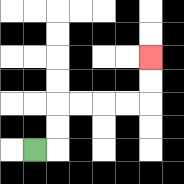{'start': '[1, 6]', 'end': '[6, 2]', 'path_directions': 'R,U,U,R,R,R,R,U,U', 'path_coordinates': '[[1, 6], [2, 6], [2, 5], [2, 4], [3, 4], [4, 4], [5, 4], [6, 4], [6, 3], [6, 2]]'}